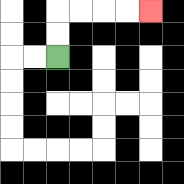{'start': '[2, 2]', 'end': '[6, 0]', 'path_directions': 'U,U,R,R,R,R', 'path_coordinates': '[[2, 2], [2, 1], [2, 0], [3, 0], [4, 0], [5, 0], [6, 0]]'}